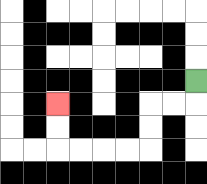{'start': '[8, 3]', 'end': '[2, 4]', 'path_directions': 'D,L,L,D,D,L,L,L,L,U,U', 'path_coordinates': '[[8, 3], [8, 4], [7, 4], [6, 4], [6, 5], [6, 6], [5, 6], [4, 6], [3, 6], [2, 6], [2, 5], [2, 4]]'}